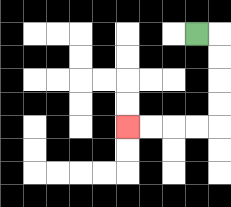{'start': '[8, 1]', 'end': '[5, 5]', 'path_directions': 'R,D,D,D,D,L,L,L,L', 'path_coordinates': '[[8, 1], [9, 1], [9, 2], [9, 3], [9, 4], [9, 5], [8, 5], [7, 5], [6, 5], [5, 5]]'}